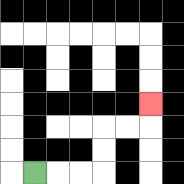{'start': '[1, 7]', 'end': '[6, 4]', 'path_directions': 'R,R,R,U,U,R,R,U', 'path_coordinates': '[[1, 7], [2, 7], [3, 7], [4, 7], [4, 6], [4, 5], [5, 5], [6, 5], [6, 4]]'}